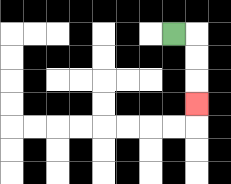{'start': '[7, 1]', 'end': '[8, 4]', 'path_directions': 'R,D,D,D', 'path_coordinates': '[[7, 1], [8, 1], [8, 2], [8, 3], [8, 4]]'}